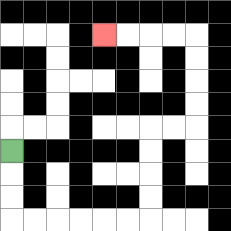{'start': '[0, 6]', 'end': '[4, 1]', 'path_directions': 'D,D,D,R,R,R,R,R,R,U,U,U,U,R,R,U,U,U,U,L,L,L,L', 'path_coordinates': '[[0, 6], [0, 7], [0, 8], [0, 9], [1, 9], [2, 9], [3, 9], [4, 9], [5, 9], [6, 9], [6, 8], [6, 7], [6, 6], [6, 5], [7, 5], [8, 5], [8, 4], [8, 3], [8, 2], [8, 1], [7, 1], [6, 1], [5, 1], [4, 1]]'}